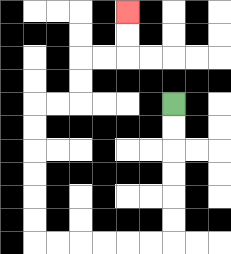{'start': '[7, 4]', 'end': '[5, 0]', 'path_directions': 'D,D,D,D,D,D,L,L,L,L,L,L,U,U,U,U,U,U,R,R,U,U,R,R,U,U', 'path_coordinates': '[[7, 4], [7, 5], [7, 6], [7, 7], [7, 8], [7, 9], [7, 10], [6, 10], [5, 10], [4, 10], [3, 10], [2, 10], [1, 10], [1, 9], [1, 8], [1, 7], [1, 6], [1, 5], [1, 4], [2, 4], [3, 4], [3, 3], [3, 2], [4, 2], [5, 2], [5, 1], [5, 0]]'}